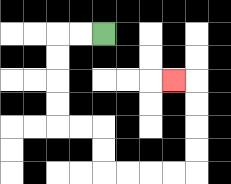{'start': '[4, 1]', 'end': '[7, 3]', 'path_directions': 'L,L,D,D,D,D,R,R,D,D,R,R,R,R,U,U,U,U,L', 'path_coordinates': '[[4, 1], [3, 1], [2, 1], [2, 2], [2, 3], [2, 4], [2, 5], [3, 5], [4, 5], [4, 6], [4, 7], [5, 7], [6, 7], [7, 7], [8, 7], [8, 6], [8, 5], [8, 4], [8, 3], [7, 3]]'}